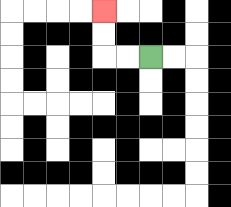{'start': '[6, 2]', 'end': '[4, 0]', 'path_directions': 'L,L,U,U', 'path_coordinates': '[[6, 2], [5, 2], [4, 2], [4, 1], [4, 0]]'}